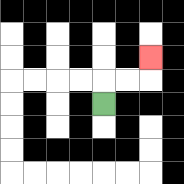{'start': '[4, 4]', 'end': '[6, 2]', 'path_directions': 'U,R,R,U', 'path_coordinates': '[[4, 4], [4, 3], [5, 3], [6, 3], [6, 2]]'}